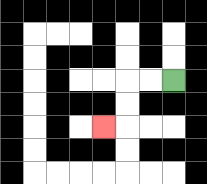{'start': '[7, 3]', 'end': '[4, 5]', 'path_directions': 'L,L,D,D,L', 'path_coordinates': '[[7, 3], [6, 3], [5, 3], [5, 4], [5, 5], [4, 5]]'}